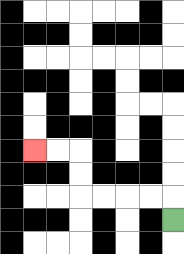{'start': '[7, 9]', 'end': '[1, 6]', 'path_directions': 'U,L,L,L,L,U,U,L,L', 'path_coordinates': '[[7, 9], [7, 8], [6, 8], [5, 8], [4, 8], [3, 8], [3, 7], [3, 6], [2, 6], [1, 6]]'}